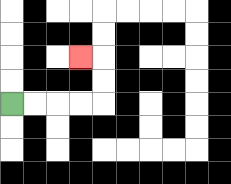{'start': '[0, 4]', 'end': '[3, 2]', 'path_directions': 'R,R,R,R,U,U,L', 'path_coordinates': '[[0, 4], [1, 4], [2, 4], [3, 4], [4, 4], [4, 3], [4, 2], [3, 2]]'}